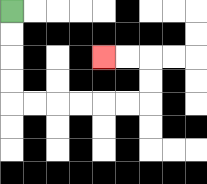{'start': '[0, 0]', 'end': '[4, 2]', 'path_directions': 'D,D,D,D,R,R,R,R,R,R,U,U,L,L', 'path_coordinates': '[[0, 0], [0, 1], [0, 2], [0, 3], [0, 4], [1, 4], [2, 4], [3, 4], [4, 4], [5, 4], [6, 4], [6, 3], [6, 2], [5, 2], [4, 2]]'}